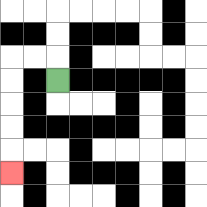{'start': '[2, 3]', 'end': '[0, 7]', 'path_directions': 'U,L,L,D,D,D,D,D', 'path_coordinates': '[[2, 3], [2, 2], [1, 2], [0, 2], [0, 3], [0, 4], [0, 5], [0, 6], [0, 7]]'}